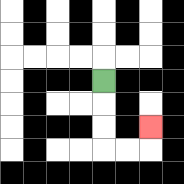{'start': '[4, 3]', 'end': '[6, 5]', 'path_directions': 'D,D,D,R,R,U', 'path_coordinates': '[[4, 3], [4, 4], [4, 5], [4, 6], [5, 6], [6, 6], [6, 5]]'}